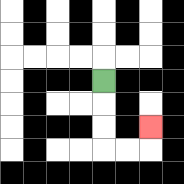{'start': '[4, 3]', 'end': '[6, 5]', 'path_directions': 'D,D,D,R,R,U', 'path_coordinates': '[[4, 3], [4, 4], [4, 5], [4, 6], [5, 6], [6, 6], [6, 5]]'}